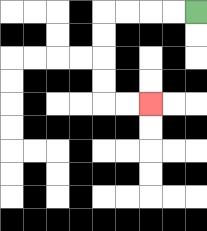{'start': '[8, 0]', 'end': '[6, 4]', 'path_directions': 'L,L,L,L,D,D,D,D,R,R', 'path_coordinates': '[[8, 0], [7, 0], [6, 0], [5, 0], [4, 0], [4, 1], [4, 2], [4, 3], [4, 4], [5, 4], [6, 4]]'}